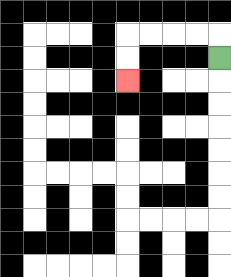{'start': '[9, 2]', 'end': '[5, 3]', 'path_directions': 'U,L,L,L,L,D,D', 'path_coordinates': '[[9, 2], [9, 1], [8, 1], [7, 1], [6, 1], [5, 1], [5, 2], [5, 3]]'}